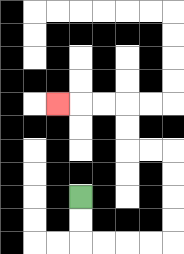{'start': '[3, 8]', 'end': '[2, 4]', 'path_directions': 'D,D,R,R,R,R,U,U,U,U,L,L,U,U,L,L,L', 'path_coordinates': '[[3, 8], [3, 9], [3, 10], [4, 10], [5, 10], [6, 10], [7, 10], [7, 9], [7, 8], [7, 7], [7, 6], [6, 6], [5, 6], [5, 5], [5, 4], [4, 4], [3, 4], [2, 4]]'}